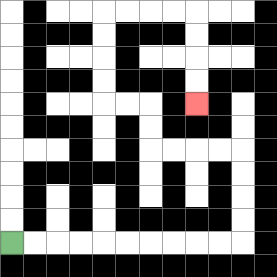{'start': '[0, 10]', 'end': '[8, 4]', 'path_directions': 'R,R,R,R,R,R,R,R,R,R,U,U,U,U,L,L,L,L,U,U,L,L,U,U,U,U,R,R,R,R,D,D,D,D', 'path_coordinates': '[[0, 10], [1, 10], [2, 10], [3, 10], [4, 10], [5, 10], [6, 10], [7, 10], [8, 10], [9, 10], [10, 10], [10, 9], [10, 8], [10, 7], [10, 6], [9, 6], [8, 6], [7, 6], [6, 6], [6, 5], [6, 4], [5, 4], [4, 4], [4, 3], [4, 2], [4, 1], [4, 0], [5, 0], [6, 0], [7, 0], [8, 0], [8, 1], [8, 2], [8, 3], [8, 4]]'}